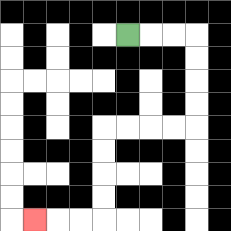{'start': '[5, 1]', 'end': '[1, 9]', 'path_directions': 'R,R,R,D,D,D,D,L,L,L,L,D,D,D,D,L,L,L', 'path_coordinates': '[[5, 1], [6, 1], [7, 1], [8, 1], [8, 2], [8, 3], [8, 4], [8, 5], [7, 5], [6, 5], [5, 5], [4, 5], [4, 6], [4, 7], [4, 8], [4, 9], [3, 9], [2, 9], [1, 9]]'}